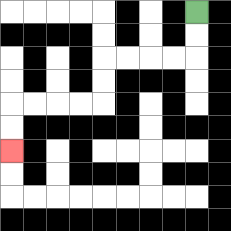{'start': '[8, 0]', 'end': '[0, 6]', 'path_directions': 'D,D,L,L,L,L,D,D,L,L,L,L,D,D', 'path_coordinates': '[[8, 0], [8, 1], [8, 2], [7, 2], [6, 2], [5, 2], [4, 2], [4, 3], [4, 4], [3, 4], [2, 4], [1, 4], [0, 4], [0, 5], [0, 6]]'}